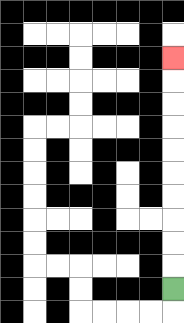{'start': '[7, 12]', 'end': '[7, 2]', 'path_directions': 'U,U,U,U,U,U,U,U,U,U', 'path_coordinates': '[[7, 12], [7, 11], [7, 10], [7, 9], [7, 8], [7, 7], [7, 6], [7, 5], [7, 4], [7, 3], [7, 2]]'}